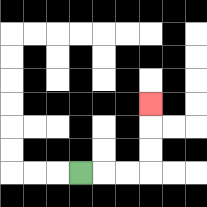{'start': '[3, 7]', 'end': '[6, 4]', 'path_directions': 'R,R,R,U,U,U', 'path_coordinates': '[[3, 7], [4, 7], [5, 7], [6, 7], [6, 6], [6, 5], [6, 4]]'}